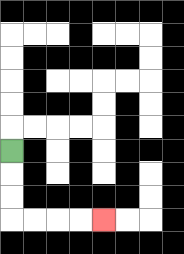{'start': '[0, 6]', 'end': '[4, 9]', 'path_directions': 'D,D,D,R,R,R,R', 'path_coordinates': '[[0, 6], [0, 7], [0, 8], [0, 9], [1, 9], [2, 9], [3, 9], [4, 9]]'}